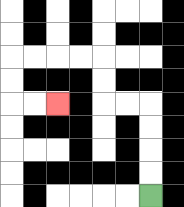{'start': '[6, 8]', 'end': '[2, 4]', 'path_directions': 'U,U,U,U,L,L,U,U,L,L,L,L,D,D,R,R', 'path_coordinates': '[[6, 8], [6, 7], [6, 6], [6, 5], [6, 4], [5, 4], [4, 4], [4, 3], [4, 2], [3, 2], [2, 2], [1, 2], [0, 2], [0, 3], [0, 4], [1, 4], [2, 4]]'}